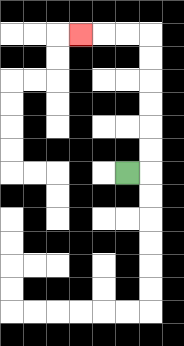{'start': '[5, 7]', 'end': '[3, 1]', 'path_directions': 'R,U,U,U,U,U,U,L,L,L', 'path_coordinates': '[[5, 7], [6, 7], [6, 6], [6, 5], [6, 4], [6, 3], [6, 2], [6, 1], [5, 1], [4, 1], [3, 1]]'}